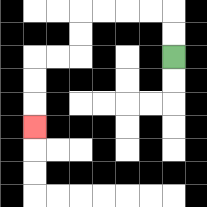{'start': '[7, 2]', 'end': '[1, 5]', 'path_directions': 'U,U,L,L,L,L,D,D,L,L,D,D,D', 'path_coordinates': '[[7, 2], [7, 1], [7, 0], [6, 0], [5, 0], [4, 0], [3, 0], [3, 1], [3, 2], [2, 2], [1, 2], [1, 3], [1, 4], [1, 5]]'}